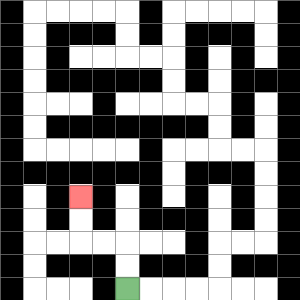{'start': '[5, 12]', 'end': '[3, 8]', 'path_directions': 'U,U,L,L,U,U', 'path_coordinates': '[[5, 12], [5, 11], [5, 10], [4, 10], [3, 10], [3, 9], [3, 8]]'}